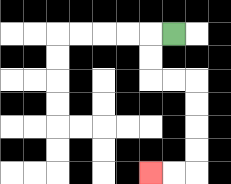{'start': '[7, 1]', 'end': '[6, 7]', 'path_directions': 'L,D,D,R,R,D,D,D,D,L,L', 'path_coordinates': '[[7, 1], [6, 1], [6, 2], [6, 3], [7, 3], [8, 3], [8, 4], [8, 5], [8, 6], [8, 7], [7, 7], [6, 7]]'}